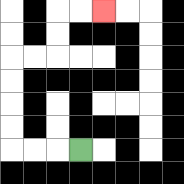{'start': '[3, 6]', 'end': '[4, 0]', 'path_directions': 'L,L,L,U,U,U,U,R,R,U,U,R,R', 'path_coordinates': '[[3, 6], [2, 6], [1, 6], [0, 6], [0, 5], [0, 4], [0, 3], [0, 2], [1, 2], [2, 2], [2, 1], [2, 0], [3, 0], [4, 0]]'}